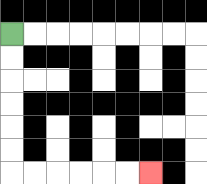{'start': '[0, 1]', 'end': '[6, 7]', 'path_directions': 'D,D,D,D,D,D,R,R,R,R,R,R', 'path_coordinates': '[[0, 1], [0, 2], [0, 3], [0, 4], [0, 5], [0, 6], [0, 7], [1, 7], [2, 7], [3, 7], [4, 7], [5, 7], [6, 7]]'}